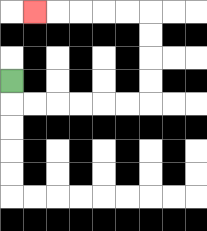{'start': '[0, 3]', 'end': '[1, 0]', 'path_directions': 'D,R,R,R,R,R,R,U,U,U,U,L,L,L,L,L', 'path_coordinates': '[[0, 3], [0, 4], [1, 4], [2, 4], [3, 4], [4, 4], [5, 4], [6, 4], [6, 3], [6, 2], [6, 1], [6, 0], [5, 0], [4, 0], [3, 0], [2, 0], [1, 0]]'}